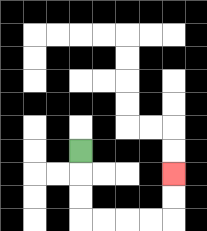{'start': '[3, 6]', 'end': '[7, 7]', 'path_directions': 'D,D,D,R,R,R,R,U,U', 'path_coordinates': '[[3, 6], [3, 7], [3, 8], [3, 9], [4, 9], [5, 9], [6, 9], [7, 9], [7, 8], [7, 7]]'}